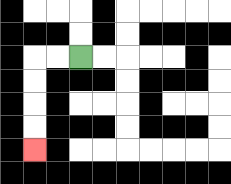{'start': '[3, 2]', 'end': '[1, 6]', 'path_directions': 'L,L,D,D,D,D', 'path_coordinates': '[[3, 2], [2, 2], [1, 2], [1, 3], [1, 4], [1, 5], [1, 6]]'}